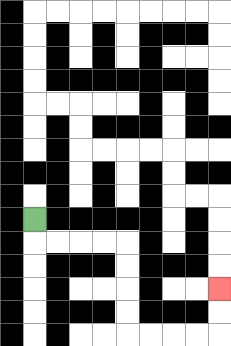{'start': '[1, 9]', 'end': '[9, 12]', 'path_directions': 'D,R,R,R,R,D,D,D,D,R,R,R,R,U,U', 'path_coordinates': '[[1, 9], [1, 10], [2, 10], [3, 10], [4, 10], [5, 10], [5, 11], [5, 12], [5, 13], [5, 14], [6, 14], [7, 14], [8, 14], [9, 14], [9, 13], [9, 12]]'}